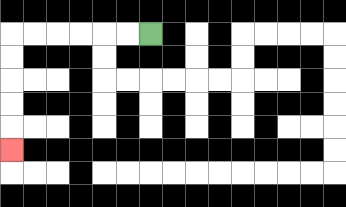{'start': '[6, 1]', 'end': '[0, 6]', 'path_directions': 'L,L,L,L,L,L,D,D,D,D,D', 'path_coordinates': '[[6, 1], [5, 1], [4, 1], [3, 1], [2, 1], [1, 1], [0, 1], [0, 2], [0, 3], [0, 4], [0, 5], [0, 6]]'}